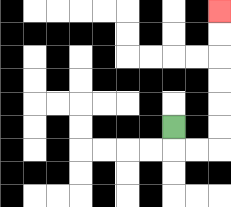{'start': '[7, 5]', 'end': '[9, 0]', 'path_directions': 'D,R,R,U,U,U,U,U,U', 'path_coordinates': '[[7, 5], [7, 6], [8, 6], [9, 6], [9, 5], [9, 4], [9, 3], [9, 2], [9, 1], [9, 0]]'}